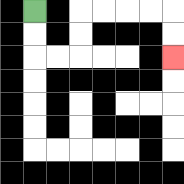{'start': '[1, 0]', 'end': '[7, 2]', 'path_directions': 'D,D,R,R,U,U,R,R,R,R,D,D', 'path_coordinates': '[[1, 0], [1, 1], [1, 2], [2, 2], [3, 2], [3, 1], [3, 0], [4, 0], [5, 0], [6, 0], [7, 0], [7, 1], [7, 2]]'}